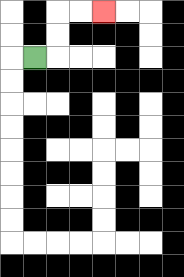{'start': '[1, 2]', 'end': '[4, 0]', 'path_directions': 'R,U,U,R,R', 'path_coordinates': '[[1, 2], [2, 2], [2, 1], [2, 0], [3, 0], [4, 0]]'}